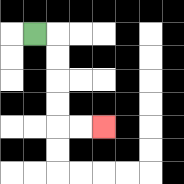{'start': '[1, 1]', 'end': '[4, 5]', 'path_directions': 'R,D,D,D,D,R,R', 'path_coordinates': '[[1, 1], [2, 1], [2, 2], [2, 3], [2, 4], [2, 5], [3, 5], [4, 5]]'}